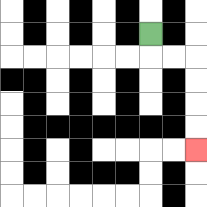{'start': '[6, 1]', 'end': '[8, 6]', 'path_directions': 'D,R,R,D,D,D,D', 'path_coordinates': '[[6, 1], [6, 2], [7, 2], [8, 2], [8, 3], [8, 4], [8, 5], [8, 6]]'}